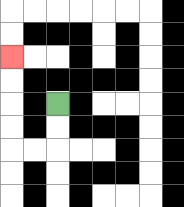{'start': '[2, 4]', 'end': '[0, 2]', 'path_directions': 'D,D,L,L,U,U,U,U', 'path_coordinates': '[[2, 4], [2, 5], [2, 6], [1, 6], [0, 6], [0, 5], [0, 4], [0, 3], [0, 2]]'}